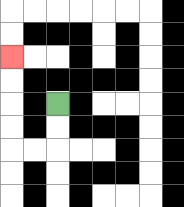{'start': '[2, 4]', 'end': '[0, 2]', 'path_directions': 'D,D,L,L,U,U,U,U', 'path_coordinates': '[[2, 4], [2, 5], [2, 6], [1, 6], [0, 6], [0, 5], [0, 4], [0, 3], [0, 2]]'}